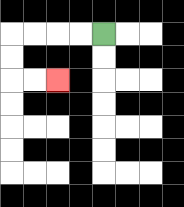{'start': '[4, 1]', 'end': '[2, 3]', 'path_directions': 'L,L,L,L,D,D,R,R', 'path_coordinates': '[[4, 1], [3, 1], [2, 1], [1, 1], [0, 1], [0, 2], [0, 3], [1, 3], [2, 3]]'}